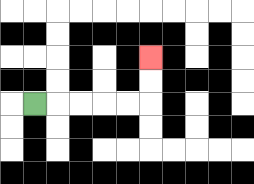{'start': '[1, 4]', 'end': '[6, 2]', 'path_directions': 'R,R,R,R,R,U,U', 'path_coordinates': '[[1, 4], [2, 4], [3, 4], [4, 4], [5, 4], [6, 4], [6, 3], [6, 2]]'}